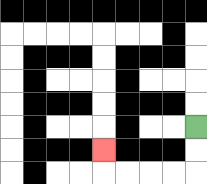{'start': '[8, 5]', 'end': '[4, 6]', 'path_directions': 'D,D,L,L,L,L,U', 'path_coordinates': '[[8, 5], [8, 6], [8, 7], [7, 7], [6, 7], [5, 7], [4, 7], [4, 6]]'}